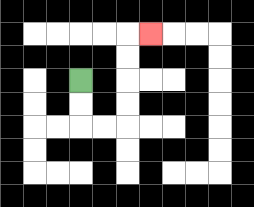{'start': '[3, 3]', 'end': '[6, 1]', 'path_directions': 'D,D,R,R,U,U,U,U,R', 'path_coordinates': '[[3, 3], [3, 4], [3, 5], [4, 5], [5, 5], [5, 4], [5, 3], [5, 2], [5, 1], [6, 1]]'}